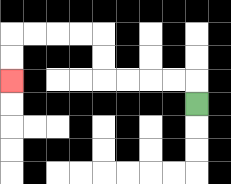{'start': '[8, 4]', 'end': '[0, 3]', 'path_directions': 'U,L,L,L,L,U,U,L,L,L,L,D,D', 'path_coordinates': '[[8, 4], [8, 3], [7, 3], [6, 3], [5, 3], [4, 3], [4, 2], [4, 1], [3, 1], [2, 1], [1, 1], [0, 1], [0, 2], [0, 3]]'}